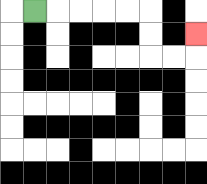{'start': '[1, 0]', 'end': '[8, 1]', 'path_directions': 'R,R,R,R,R,D,D,R,R,U', 'path_coordinates': '[[1, 0], [2, 0], [3, 0], [4, 0], [5, 0], [6, 0], [6, 1], [6, 2], [7, 2], [8, 2], [8, 1]]'}